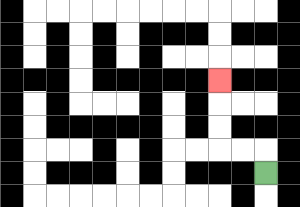{'start': '[11, 7]', 'end': '[9, 3]', 'path_directions': 'U,L,L,U,U,U', 'path_coordinates': '[[11, 7], [11, 6], [10, 6], [9, 6], [9, 5], [9, 4], [9, 3]]'}